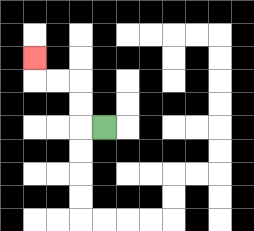{'start': '[4, 5]', 'end': '[1, 2]', 'path_directions': 'L,U,U,L,L,U', 'path_coordinates': '[[4, 5], [3, 5], [3, 4], [3, 3], [2, 3], [1, 3], [1, 2]]'}